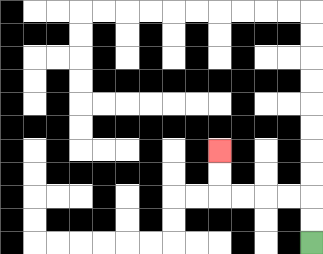{'start': '[13, 10]', 'end': '[9, 6]', 'path_directions': 'U,U,L,L,L,L,U,U', 'path_coordinates': '[[13, 10], [13, 9], [13, 8], [12, 8], [11, 8], [10, 8], [9, 8], [9, 7], [9, 6]]'}